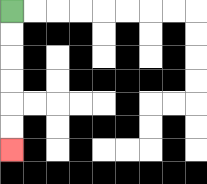{'start': '[0, 0]', 'end': '[0, 6]', 'path_directions': 'D,D,D,D,D,D', 'path_coordinates': '[[0, 0], [0, 1], [0, 2], [0, 3], [0, 4], [0, 5], [0, 6]]'}